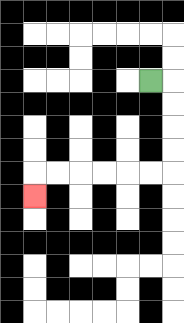{'start': '[6, 3]', 'end': '[1, 8]', 'path_directions': 'R,D,D,D,D,L,L,L,L,L,L,D', 'path_coordinates': '[[6, 3], [7, 3], [7, 4], [7, 5], [7, 6], [7, 7], [6, 7], [5, 7], [4, 7], [3, 7], [2, 7], [1, 7], [1, 8]]'}